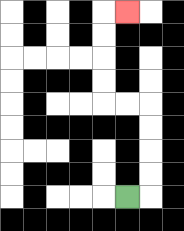{'start': '[5, 8]', 'end': '[5, 0]', 'path_directions': 'R,U,U,U,U,L,L,U,U,U,U,R', 'path_coordinates': '[[5, 8], [6, 8], [6, 7], [6, 6], [6, 5], [6, 4], [5, 4], [4, 4], [4, 3], [4, 2], [4, 1], [4, 0], [5, 0]]'}